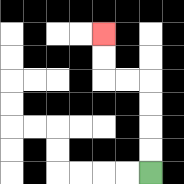{'start': '[6, 7]', 'end': '[4, 1]', 'path_directions': 'U,U,U,U,L,L,U,U', 'path_coordinates': '[[6, 7], [6, 6], [6, 5], [6, 4], [6, 3], [5, 3], [4, 3], [4, 2], [4, 1]]'}